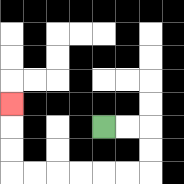{'start': '[4, 5]', 'end': '[0, 4]', 'path_directions': 'R,R,D,D,L,L,L,L,L,L,U,U,U', 'path_coordinates': '[[4, 5], [5, 5], [6, 5], [6, 6], [6, 7], [5, 7], [4, 7], [3, 7], [2, 7], [1, 7], [0, 7], [0, 6], [0, 5], [0, 4]]'}